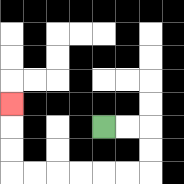{'start': '[4, 5]', 'end': '[0, 4]', 'path_directions': 'R,R,D,D,L,L,L,L,L,L,U,U,U', 'path_coordinates': '[[4, 5], [5, 5], [6, 5], [6, 6], [6, 7], [5, 7], [4, 7], [3, 7], [2, 7], [1, 7], [0, 7], [0, 6], [0, 5], [0, 4]]'}